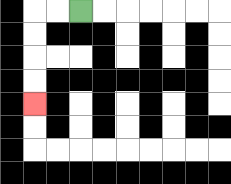{'start': '[3, 0]', 'end': '[1, 4]', 'path_directions': 'L,L,D,D,D,D', 'path_coordinates': '[[3, 0], [2, 0], [1, 0], [1, 1], [1, 2], [1, 3], [1, 4]]'}